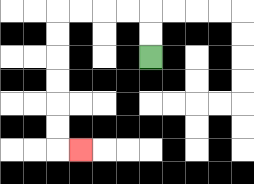{'start': '[6, 2]', 'end': '[3, 6]', 'path_directions': 'U,U,L,L,L,L,D,D,D,D,D,D,R', 'path_coordinates': '[[6, 2], [6, 1], [6, 0], [5, 0], [4, 0], [3, 0], [2, 0], [2, 1], [2, 2], [2, 3], [2, 4], [2, 5], [2, 6], [3, 6]]'}